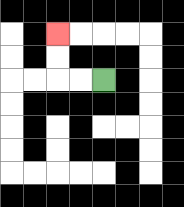{'start': '[4, 3]', 'end': '[2, 1]', 'path_directions': 'L,L,U,U', 'path_coordinates': '[[4, 3], [3, 3], [2, 3], [2, 2], [2, 1]]'}